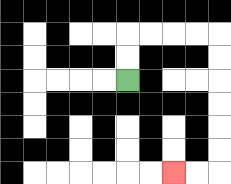{'start': '[5, 3]', 'end': '[7, 7]', 'path_directions': 'U,U,R,R,R,R,D,D,D,D,D,D,L,L', 'path_coordinates': '[[5, 3], [5, 2], [5, 1], [6, 1], [7, 1], [8, 1], [9, 1], [9, 2], [9, 3], [9, 4], [9, 5], [9, 6], [9, 7], [8, 7], [7, 7]]'}